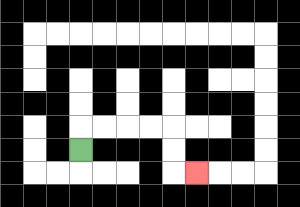{'start': '[3, 6]', 'end': '[8, 7]', 'path_directions': 'U,R,R,R,R,D,D,R', 'path_coordinates': '[[3, 6], [3, 5], [4, 5], [5, 5], [6, 5], [7, 5], [7, 6], [7, 7], [8, 7]]'}